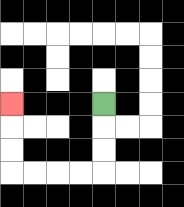{'start': '[4, 4]', 'end': '[0, 4]', 'path_directions': 'D,D,D,L,L,L,L,U,U,U', 'path_coordinates': '[[4, 4], [4, 5], [4, 6], [4, 7], [3, 7], [2, 7], [1, 7], [0, 7], [0, 6], [0, 5], [0, 4]]'}